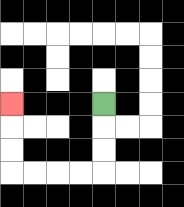{'start': '[4, 4]', 'end': '[0, 4]', 'path_directions': 'D,D,D,L,L,L,L,U,U,U', 'path_coordinates': '[[4, 4], [4, 5], [4, 6], [4, 7], [3, 7], [2, 7], [1, 7], [0, 7], [0, 6], [0, 5], [0, 4]]'}